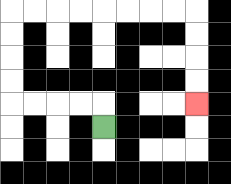{'start': '[4, 5]', 'end': '[8, 4]', 'path_directions': 'U,L,L,L,L,U,U,U,U,R,R,R,R,R,R,R,R,D,D,D,D', 'path_coordinates': '[[4, 5], [4, 4], [3, 4], [2, 4], [1, 4], [0, 4], [0, 3], [0, 2], [0, 1], [0, 0], [1, 0], [2, 0], [3, 0], [4, 0], [5, 0], [6, 0], [7, 0], [8, 0], [8, 1], [8, 2], [8, 3], [8, 4]]'}